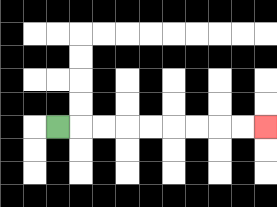{'start': '[2, 5]', 'end': '[11, 5]', 'path_directions': 'R,R,R,R,R,R,R,R,R', 'path_coordinates': '[[2, 5], [3, 5], [4, 5], [5, 5], [6, 5], [7, 5], [8, 5], [9, 5], [10, 5], [11, 5]]'}